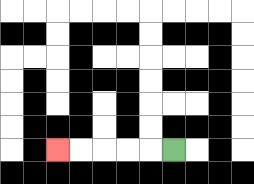{'start': '[7, 6]', 'end': '[2, 6]', 'path_directions': 'L,L,L,L,L', 'path_coordinates': '[[7, 6], [6, 6], [5, 6], [4, 6], [3, 6], [2, 6]]'}